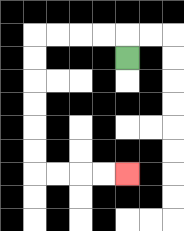{'start': '[5, 2]', 'end': '[5, 7]', 'path_directions': 'U,L,L,L,L,D,D,D,D,D,D,R,R,R,R', 'path_coordinates': '[[5, 2], [5, 1], [4, 1], [3, 1], [2, 1], [1, 1], [1, 2], [1, 3], [1, 4], [1, 5], [1, 6], [1, 7], [2, 7], [3, 7], [4, 7], [5, 7]]'}